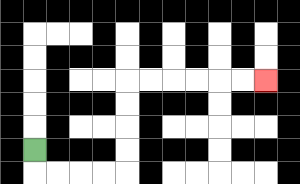{'start': '[1, 6]', 'end': '[11, 3]', 'path_directions': 'D,R,R,R,R,U,U,U,U,R,R,R,R,R,R', 'path_coordinates': '[[1, 6], [1, 7], [2, 7], [3, 7], [4, 7], [5, 7], [5, 6], [5, 5], [5, 4], [5, 3], [6, 3], [7, 3], [8, 3], [9, 3], [10, 3], [11, 3]]'}